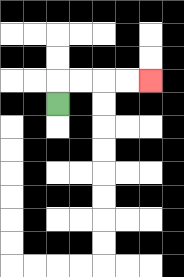{'start': '[2, 4]', 'end': '[6, 3]', 'path_directions': 'U,R,R,R,R', 'path_coordinates': '[[2, 4], [2, 3], [3, 3], [4, 3], [5, 3], [6, 3]]'}